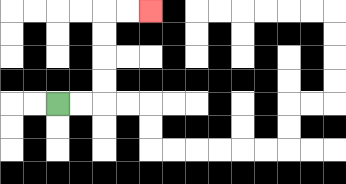{'start': '[2, 4]', 'end': '[6, 0]', 'path_directions': 'R,R,U,U,U,U,R,R', 'path_coordinates': '[[2, 4], [3, 4], [4, 4], [4, 3], [4, 2], [4, 1], [4, 0], [5, 0], [6, 0]]'}